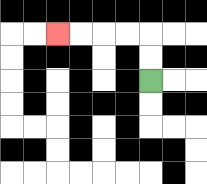{'start': '[6, 3]', 'end': '[2, 1]', 'path_directions': 'U,U,L,L,L,L', 'path_coordinates': '[[6, 3], [6, 2], [6, 1], [5, 1], [4, 1], [3, 1], [2, 1]]'}